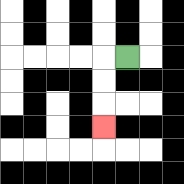{'start': '[5, 2]', 'end': '[4, 5]', 'path_directions': 'L,D,D,D', 'path_coordinates': '[[5, 2], [4, 2], [4, 3], [4, 4], [4, 5]]'}